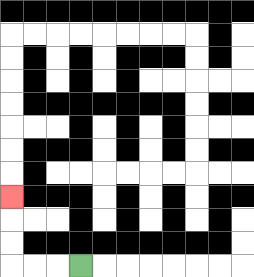{'start': '[3, 11]', 'end': '[0, 8]', 'path_directions': 'L,L,L,U,U,U', 'path_coordinates': '[[3, 11], [2, 11], [1, 11], [0, 11], [0, 10], [0, 9], [0, 8]]'}